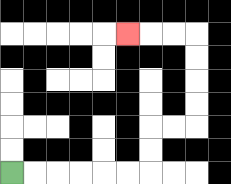{'start': '[0, 7]', 'end': '[5, 1]', 'path_directions': 'R,R,R,R,R,R,U,U,R,R,U,U,U,U,L,L,L', 'path_coordinates': '[[0, 7], [1, 7], [2, 7], [3, 7], [4, 7], [5, 7], [6, 7], [6, 6], [6, 5], [7, 5], [8, 5], [8, 4], [8, 3], [8, 2], [8, 1], [7, 1], [6, 1], [5, 1]]'}